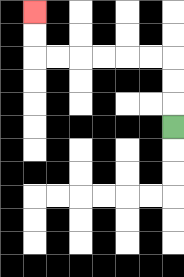{'start': '[7, 5]', 'end': '[1, 0]', 'path_directions': 'U,U,U,L,L,L,L,L,L,U,U', 'path_coordinates': '[[7, 5], [7, 4], [7, 3], [7, 2], [6, 2], [5, 2], [4, 2], [3, 2], [2, 2], [1, 2], [1, 1], [1, 0]]'}